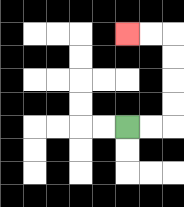{'start': '[5, 5]', 'end': '[5, 1]', 'path_directions': 'R,R,U,U,U,U,L,L', 'path_coordinates': '[[5, 5], [6, 5], [7, 5], [7, 4], [7, 3], [7, 2], [7, 1], [6, 1], [5, 1]]'}